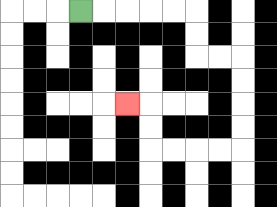{'start': '[3, 0]', 'end': '[5, 4]', 'path_directions': 'R,R,R,R,R,D,D,R,R,D,D,D,D,L,L,L,L,U,U,L', 'path_coordinates': '[[3, 0], [4, 0], [5, 0], [6, 0], [7, 0], [8, 0], [8, 1], [8, 2], [9, 2], [10, 2], [10, 3], [10, 4], [10, 5], [10, 6], [9, 6], [8, 6], [7, 6], [6, 6], [6, 5], [6, 4], [5, 4]]'}